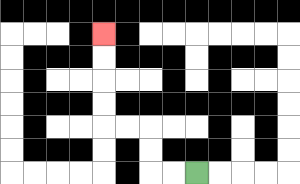{'start': '[8, 7]', 'end': '[4, 1]', 'path_directions': 'L,L,U,U,L,L,U,U,U,U', 'path_coordinates': '[[8, 7], [7, 7], [6, 7], [6, 6], [6, 5], [5, 5], [4, 5], [4, 4], [4, 3], [4, 2], [4, 1]]'}